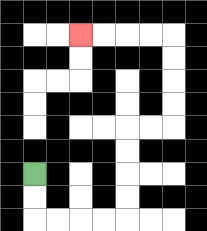{'start': '[1, 7]', 'end': '[3, 1]', 'path_directions': 'D,D,R,R,R,R,U,U,U,U,R,R,U,U,U,U,L,L,L,L', 'path_coordinates': '[[1, 7], [1, 8], [1, 9], [2, 9], [3, 9], [4, 9], [5, 9], [5, 8], [5, 7], [5, 6], [5, 5], [6, 5], [7, 5], [7, 4], [7, 3], [7, 2], [7, 1], [6, 1], [5, 1], [4, 1], [3, 1]]'}